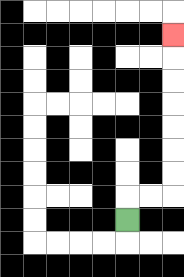{'start': '[5, 9]', 'end': '[7, 1]', 'path_directions': 'U,R,R,U,U,U,U,U,U,U', 'path_coordinates': '[[5, 9], [5, 8], [6, 8], [7, 8], [7, 7], [7, 6], [7, 5], [7, 4], [7, 3], [7, 2], [7, 1]]'}